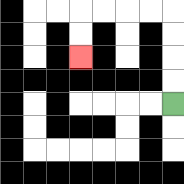{'start': '[7, 4]', 'end': '[3, 2]', 'path_directions': 'U,U,U,U,L,L,L,L,D,D', 'path_coordinates': '[[7, 4], [7, 3], [7, 2], [7, 1], [7, 0], [6, 0], [5, 0], [4, 0], [3, 0], [3, 1], [3, 2]]'}